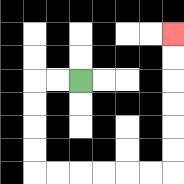{'start': '[3, 3]', 'end': '[7, 1]', 'path_directions': 'L,L,D,D,D,D,R,R,R,R,R,R,U,U,U,U,U,U', 'path_coordinates': '[[3, 3], [2, 3], [1, 3], [1, 4], [1, 5], [1, 6], [1, 7], [2, 7], [3, 7], [4, 7], [5, 7], [6, 7], [7, 7], [7, 6], [7, 5], [7, 4], [7, 3], [7, 2], [7, 1]]'}